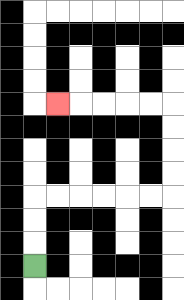{'start': '[1, 11]', 'end': '[2, 4]', 'path_directions': 'U,U,U,R,R,R,R,R,R,U,U,U,U,L,L,L,L,L', 'path_coordinates': '[[1, 11], [1, 10], [1, 9], [1, 8], [2, 8], [3, 8], [4, 8], [5, 8], [6, 8], [7, 8], [7, 7], [7, 6], [7, 5], [7, 4], [6, 4], [5, 4], [4, 4], [3, 4], [2, 4]]'}